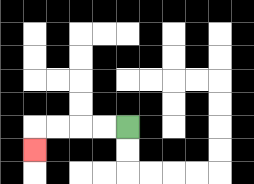{'start': '[5, 5]', 'end': '[1, 6]', 'path_directions': 'L,L,L,L,D', 'path_coordinates': '[[5, 5], [4, 5], [3, 5], [2, 5], [1, 5], [1, 6]]'}